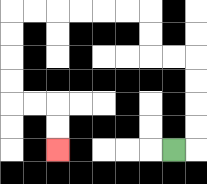{'start': '[7, 6]', 'end': '[2, 6]', 'path_directions': 'R,U,U,U,U,L,L,U,U,L,L,L,L,L,L,D,D,D,D,R,R,D,D', 'path_coordinates': '[[7, 6], [8, 6], [8, 5], [8, 4], [8, 3], [8, 2], [7, 2], [6, 2], [6, 1], [6, 0], [5, 0], [4, 0], [3, 0], [2, 0], [1, 0], [0, 0], [0, 1], [0, 2], [0, 3], [0, 4], [1, 4], [2, 4], [2, 5], [2, 6]]'}